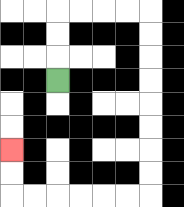{'start': '[2, 3]', 'end': '[0, 6]', 'path_directions': 'U,U,U,R,R,R,R,D,D,D,D,D,D,D,D,L,L,L,L,L,L,U,U', 'path_coordinates': '[[2, 3], [2, 2], [2, 1], [2, 0], [3, 0], [4, 0], [5, 0], [6, 0], [6, 1], [6, 2], [6, 3], [6, 4], [6, 5], [6, 6], [6, 7], [6, 8], [5, 8], [4, 8], [3, 8], [2, 8], [1, 8], [0, 8], [0, 7], [0, 6]]'}